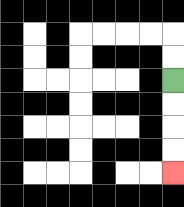{'start': '[7, 3]', 'end': '[7, 7]', 'path_directions': 'D,D,D,D', 'path_coordinates': '[[7, 3], [7, 4], [7, 5], [7, 6], [7, 7]]'}